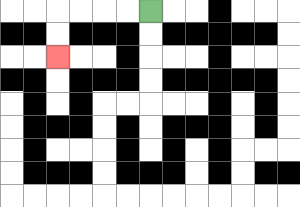{'start': '[6, 0]', 'end': '[2, 2]', 'path_directions': 'L,L,L,L,D,D', 'path_coordinates': '[[6, 0], [5, 0], [4, 0], [3, 0], [2, 0], [2, 1], [2, 2]]'}